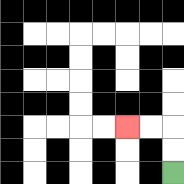{'start': '[7, 7]', 'end': '[5, 5]', 'path_directions': 'U,U,L,L', 'path_coordinates': '[[7, 7], [7, 6], [7, 5], [6, 5], [5, 5]]'}